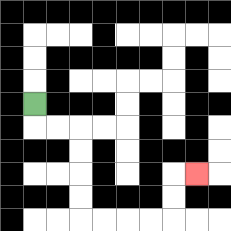{'start': '[1, 4]', 'end': '[8, 7]', 'path_directions': 'D,R,R,D,D,D,D,R,R,R,R,U,U,R', 'path_coordinates': '[[1, 4], [1, 5], [2, 5], [3, 5], [3, 6], [3, 7], [3, 8], [3, 9], [4, 9], [5, 9], [6, 9], [7, 9], [7, 8], [7, 7], [8, 7]]'}